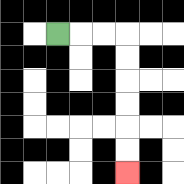{'start': '[2, 1]', 'end': '[5, 7]', 'path_directions': 'R,R,R,D,D,D,D,D,D', 'path_coordinates': '[[2, 1], [3, 1], [4, 1], [5, 1], [5, 2], [5, 3], [5, 4], [5, 5], [5, 6], [5, 7]]'}